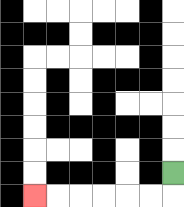{'start': '[7, 7]', 'end': '[1, 8]', 'path_directions': 'D,L,L,L,L,L,L', 'path_coordinates': '[[7, 7], [7, 8], [6, 8], [5, 8], [4, 8], [3, 8], [2, 8], [1, 8]]'}